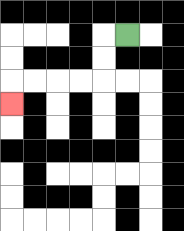{'start': '[5, 1]', 'end': '[0, 4]', 'path_directions': 'L,D,D,L,L,L,L,D', 'path_coordinates': '[[5, 1], [4, 1], [4, 2], [4, 3], [3, 3], [2, 3], [1, 3], [0, 3], [0, 4]]'}